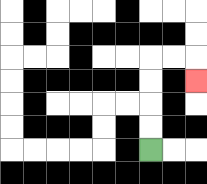{'start': '[6, 6]', 'end': '[8, 3]', 'path_directions': 'U,U,U,U,R,R,D', 'path_coordinates': '[[6, 6], [6, 5], [6, 4], [6, 3], [6, 2], [7, 2], [8, 2], [8, 3]]'}